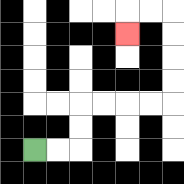{'start': '[1, 6]', 'end': '[5, 1]', 'path_directions': 'R,R,U,U,R,R,R,R,U,U,U,U,L,L,D', 'path_coordinates': '[[1, 6], [2, 6], [3, 6], [3, 5], [3, 4], [4, 4], [5, 4], [6, 4], [7, 4], [7, 3], [7, 2], [7, 1], [7, 0], [6, 0], [5, 0], [5, 1]]'}